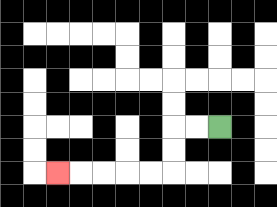{'start': '[9, 5]', 'end': '[2, 7]', 'path_directions': 'L,L,D,D,L,L,L,L,L', 'path_coordinates': '[[9, 5], [8, 5], [7, 5], [7, 6], [7, 7], [6, 7], [5, 7], [4, 7], [3, 7], [2, 7]]'}